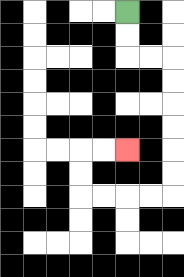{'start': '[5, 0]', 'end': '[5, 6]', 'path_directions': 'D,D,R,R,D,D,D,D,D,D,L,L,L,L,U,U,R,R', 'path_coordinates': '[[5, 0], [5, 1], [5, 2], [6, 2], [7, 2], [7, 3], [7, 4], [7, 5], [7, 6], [7, 7], [7, 8], [6, 8], [5, 8], [4, 8], [3, 8], [3, 7], [3, 6], [4, 6], [5, 6]]'}